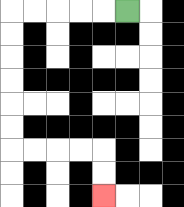{'start': '[5, 0]', 'end': '[4, 8]', 'path_directions': 'L,L,L,L,L,D,D,D,D,D,D,R,R,R,R,D,D', 'path_coordinates': '[[5, 0], [4, 0], [3, 0], [2, 0], [1, 0], [0, 0], [0, 1], [0, 2], [0, 3], [0, 4], [0, 5], [0, 6], [1, 6], [2, 6], [3, 6], [4, 6], [4, 7], [4, 8]]'}